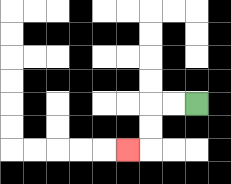{'start': '[8, 4]', 'end': '[5, 6]', 'path_directions': 'L,L,D,D,L', 'path_coordinates': '[[8, 4], [7, 4], [6, 4], [6, 5], [6, 6], [5, 6]]'}